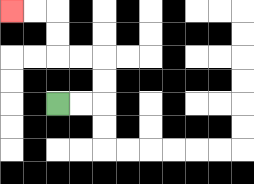{'start': '[2, 4]', 'end': '[0, 0]', 'path_directions': 'R,R,U,U,L,L,U,U,L,L', 'path_coordinates': '[[2, 4], [3, 4], [4, 4], [4, 3], [4, 2], [3, 2], [2, 2], [2, 1], [2, 0], [1, 0], [0, 0]]'}